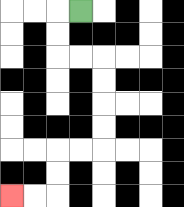{'start': '[3, 0]', 'end': '[0, 8]', 'path_directions': 'L,D,D,R,R,D,D,D,D,L,L,D,D,L,L', 'path_coordinates': '[[3, 0], [2, 0], [2, 1], [2, 2], [3, 2], [4, 2], [4, 3], [4, 4], [4, 5], [4, 6], [3, 6], [2, 6], [2, 7], [2, 8], [1, 8], [0, 8]]'}